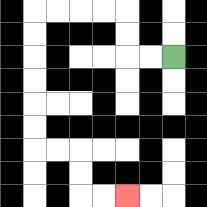{'start': '[7, 2]', 'end': '[5, 8]', 'path_directions': 'L,L,U,U,L,L,L,L,D,D,D,D,D,D,R,R,D,D,R,R', 'path_coordinates': '[[7, 2], [6, 2], [5, 2], [5, 1], [5, 0], [4, 0], [3, 0], [2, 0], [1, 0], [1, 1], [1, 2], [1, 3], [1, 4], [1, 5], [1, 6], [2, 6], [3, 6], [3, 7], [3, 8], [4, 8], [5, 8]]'}